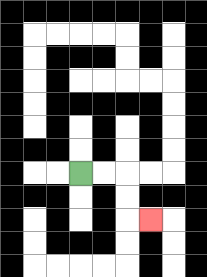{'start': '[3, 7]', 'end': '[6, 9]', 'path_directions': 'R,R,D,D,R', 'path_coordinates': '[[3, 7], [4, 7], [5, 7], [5, 8], [5, 9], [6, 9]]'}